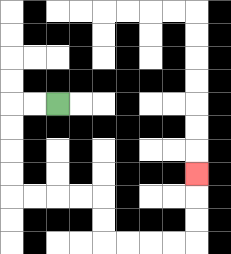{'start': '[2, 4]', 'end': '[8, 7]', 'path_directions': 'L,L,D,D,D,D,R,R,R,R,D,D,R,R,R,R,U,U,U', 'path_coordinates': '[[2, 4], [1, 4], [0, 4], [0, 5], [0, 6], [0, 7], [0, 8], [1, 8], [2, 8], [3, 8], [4, 8], [4, 9], [4, 10], [5, 10], [6, 10], [7, 10], [8, 10], [8, 9], [8, 8], [8, 7]]'}